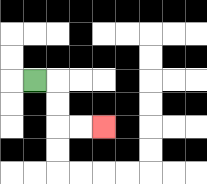{'start': '[1, 3]', 'end': '[4, 5]', 'path_directions': 'R,D,D,R,R', 'path_coordinates': '[[1, 3], [2, 3], [2, 4], [2, 5], [3, 5], [4, 5]]'}